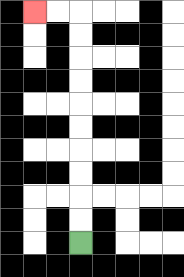{'start': '[3, 10]', 'end': '[1, 0]', 'path_directions': 'U,U,U,U,U,U,U,U,U,U,L,L', 'path_coordinates': '[[3, 10], [3, 9], [3, 8], [3, 7], [3, 6], [3, 5], [3, 4], [3, 3], [3, 2], [3, 1], [3, 0], [2, 0], [1, 0]]'}